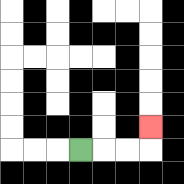{'start': '[3, 6]', 'end': '[6, 5]', 'path_directions': 'R,R,R,U', 'path_coordinates': '[[3, 6], [4, 6], [5, 6], [6, 6], [6, 5]]'}